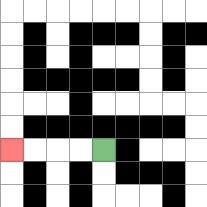{'start': '[4, 6]', 'end': '[0, 6]', 'path_directions': 'L,L,L,L', 'path_coordinates': '[[4, 6], [3, 6], [2, 6], [1, 6], [0, 6]]'}